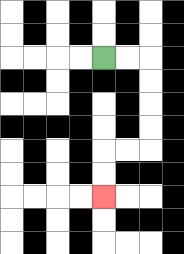{'start': '[4, 2]', 'end': '[4, 8]', 'path_directions': 'R,R,D,D,D,D,L,L,D,D', 'path_coordinates': '[[4, 2], [5, 2], [6, 2], [6, 3], [6, 4], [6, 5], [6, 6], [5, 6], [4, 6], [4, 7], [4, 8]]'}